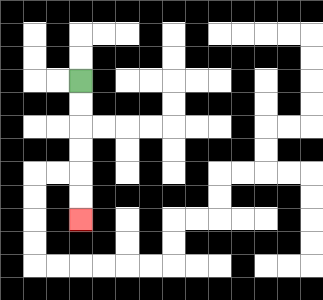{'start': '[3, 3]', 'end': '[3, 9]', 'path_directions': 'D,D,D,D,D,D', 'path_coordinates': '[[3, 3], [3, 4], [3, 5], [3, 6], [3, 7], [3, 8], [3, 9]]'}